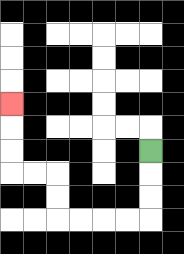{'start': '[6, 6]', 'end': '[0, 4]', 'path_directions': 'D,D,D,L,L,L,L,U,U,L,L,U,U,U', 'path_coordinates': '[[6, 6], [6, 7], [6, 8], [6, 9], [5, 9], [4, 9], [3, 9], [2, 9], [2, 8], [2, 7], [1, 7], [0, 7], [0, 6], [0, 5], [0, 4]]'}